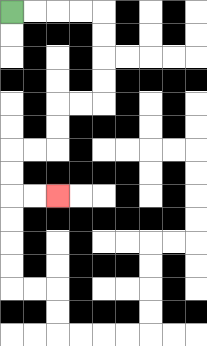{'start': '[0, 0]', 'end': '[2, 8]', 'path_directions': 'R,R,R,R,D,D,D,D,L,L,D,D,L,L,D,D,R,R', 'path_coordinates': '[[0, 0], [1, 0], [2, 0], [3, 0], [4, 0], [4, 1], [4, 2], [4, 3], [4, 4], [3, 4], [2, 4], [2, 5], [2, 6], [1, 6], [0, 6], [0, 7], [0, 8], [1, 8], [2, 8]]'}